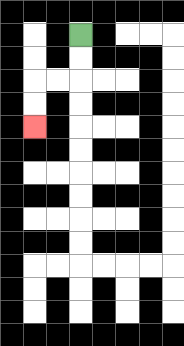{'start': '[3, 1]', 'end': '[1, 5]', 'path_directions': 'D,D,L,L,D,D', 'path_coordinates': '[[3, 1], [3, 2], [3, 3], [2, 3], [1, 3], [1, 4], [1, 5]]'}